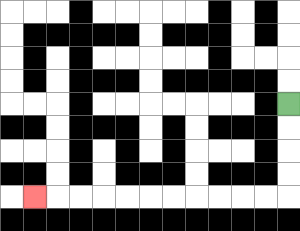{'start': '[12, 4]', 'end': '[1, 8]', 'path_directions': 'D,D,D,D,L,L,L,L,L,L,L,L,L,L,L', 'path_coordinates': '[[12, 4], [12, 5], [12, 6], [12, 7], [12, 8], [11, 8], [10, 8], [9, 8], [8, 8], [7, 8], [6, 8], [5, 8], [4, 8], [3, 8], [2, 8], [1, 8]]'}